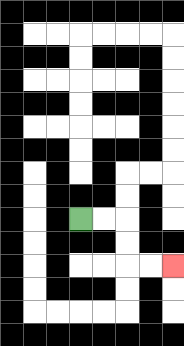{'start': '[3, 9]', 'end': '[7, 11]', 'path_directions': 'R,R,D,D,R,R', 'path_coordinates': '[[3, 9], [4, 9], [5, 9], [5, 10], [5, 11], [6, 11], [7, 11]]'}